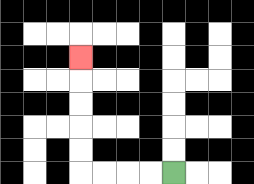{'start': '[7, 7]', 'end': '[3, 2]', 'path_directions': 'L,L,L,L,U,U,U,U,U', 'path_coordinates': '[[7, 7], [6, 7], [5, 7], [4, 7], [3, 7], [3, 6], [3, 5], [3, 4], [3, 3], [3, 2]]'}